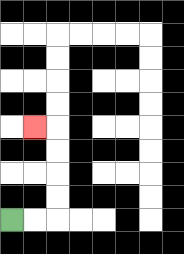{'start': '[0, 9]', 'end': '[1, 5]', 'path_directions': 'R,R,U,U,U,U,L', 'path_coordinates': '[[0, 9], [1, 9], [2, 9], [2, 8], [2, 7], [2, 6], [2, 5], [1, 5]]'}